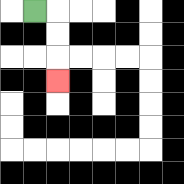{'start': '[1, 0]', 'end': '[2, 3]', 'path_directions': 'R,D,D,D', 'path_coordinates': '[[1, 0], [2, 0], [2, 1], [2, 2], [2, 3]]'}